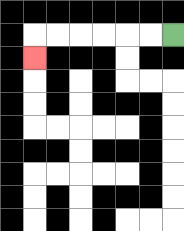{'start': '[7, 1]', 'end': '[1, 2]', 'path_directions': 'L,L,L,L,L,L,D', 'path_coordinates': '[[7, 1], [6, 1], [5, 1], [4, 1], [3, 1], [2, 1], [1, 1], [1, 2]]'}